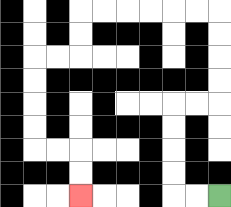{'start': '[9, 8]', 'end': '[3, 8]', 'path_directions': 'L,L,U,U,U,U,R,R,U,U,U,U,L,L,L,L,L,L,D,D,L,L,D,D,D,D,R,R,D,D', 'path_coordinates': '[[9, 8], [8, 8], [7, 8], [7, 7], [7, 6], [7, 5], [7, 4], [8, 4], [9, 4], [9, 3], [9, 2], [9, 1], [9, 0], [8, 0], [7, 0], [6, 0], [5, 0], [4, 0], [3, 0], [3, 1], [3, 2], [2, 2], [1, 2], [1, 3], [1, 4], [1, 5], [1, 6], [2, 6], [3, 6], [3, 7], [3, 8]]'}